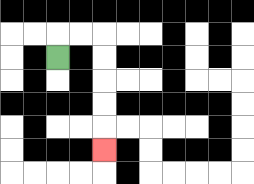{'start': '[2, 2]', 'end': '[4, 6]', 'path_directions': 'U,R,R,D,D,D,D,D', 'path_coordinates': '[[2, 2], [2, 1], [3, 1], [4, 1], [4, 2], [4, 3], [4, 4], [4, 5], [4, 6]]'}